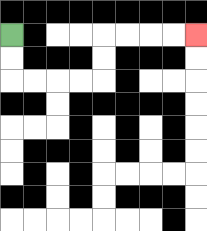{'start': '[0, 1]', 'end': '[8, 1]', 'path_directions': 'D,D,R,R,R,R,U,U,R,R,R,R', 'path_coordinates': '[[0, 1], [0, 2], [0, 3], [1, 3], [2, 3], [3, 3], [4, 3], [4, 2], [4, 1], [5, 1], [6, 1], [7, 1], [8, 1]]'}